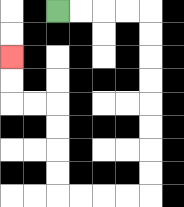{'start': '[2, 0]', 'end': '[0, 2]', 'path_directions': 'R,R,R,R,D,D,D,D,D,D,D,D,L,L,L,L,U,U,U,U,L,L,U,U', 'path_coordinates': '[[2, 0], [3, 0], [4, 0], [5, 0], [6, 0], [6, 1], [6, 2], [6, 3], [6, 4], [6, 5], [6, 6], [6, 7], [6, 8], [5, 8], [4, 8], [3, 8], [2, 8], [2, 7], [2, 6], [2, 5], [2, 4], [1, 4], [0, 4], [0, 3], [0, 2]]'}